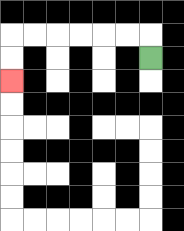{'start': '[6, 2]', 'end': '[0, 3]', 'path_directions': 'U,L,L,L,L,L,L,D,D', 'path_coordinates': '[[6, 2], [6, 1], [5, 1], [4, 1], [3, 1], [2, 1], [1, 1], [0, 1], [0, 2], [0, 3]]'}